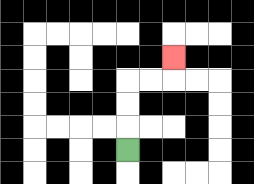{'start': '[5, 6]', 'end': '[7, 2]', 'path_directions': 'U,U,U,R,R,U', 'path_coordinates': '[[5, 6], [5, 5], [5, 4], [5, 3], [6, 3], [7, 3], [7, 2]]'}